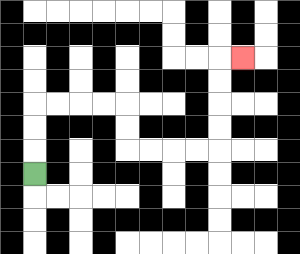{'start': '[1, 7]', 'end': '[10, 2]', 'path_directions': 'U,U,U,R,R,R,R,D,D,R,R,R,R,U,U,U,U,R', 'path_coordinates': '[[1, 7], [1, 6], [1, 5], [1, 4], [2, 4], [3, 4], [4, 4], [5, 4], [5, 5], [5, 6], [6, 6], [7, 6], [8, 6], [9, 6], [9, 5], [9, 4], [9, 3], [9, 2], [10, 2]]'}